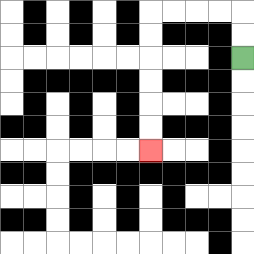{'start': '[10, 2]', 'end': '[6, 6]', 'path_directions': 'U,U,L,L,L,L,D,D,D,D,D,D', 'path_coordinates': '[[10, 2], [10, 1], [10, 0], [9, 0], [8, 0], [7, 0], [6, 0], [6, 1], [6, 2], [6, 3], [6, 4], [6, 5], [6, 6]]'}